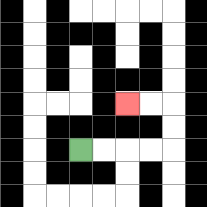{'start': '[3, 6]', 'end': '[5, 4]', 'path_directions': 'R,R,R,R,U,U,L,L', 'path_coordinates': '[[3, 6], [4, 6], [5, 6], [6, 6], [7, 6], [7, 5], [7, 4], [6, 4], [5, 4]]'}